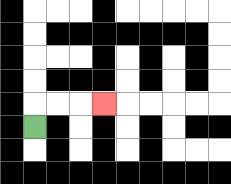{'start': '[1, 5]', 'end': '[4, 4]', 'path_directions': 'U,R,R,R', 'path_coordinates': '[[1, 5], [1, 4], [2, 4], [3, 4], [4, 4]]'}